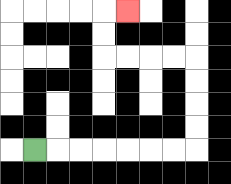{'start': '[1, 6]', 'end': '[5, 0]', 'path_directions': 'R,R,R,R,R,R,R,U,U,U,U,L,L,L,L,U,U,R', 'path_coordinates': '[[1, 6], [2, 6], [3, 6], [4, 6], [5, 6], [6, 6], [7, 6], [8, 6], [8, 5], [8, 4], [8, 3], [8, 2], [7, 2], [6, 2], [5, 2], [4, 2], [4, 1], [4, 0], [5, 0]]'}